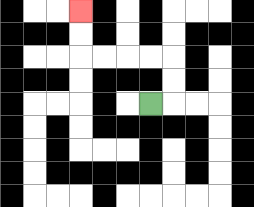{'start': '[6, 4]', 'end': '[3, 0]', 'path_directions': 'R,U,U,L,L,L,L,U,U', 'path_coordinates': '[[6, 4], [7, 4], [7, 3], [7, 2], [6, 2], [5, 2], [4, 2], [3, 2], [3, 1], [3, 0]]'}